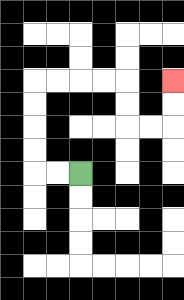{'start': '[3, 7]', 'end': '[7, 3]', 'path_directions': 'L,L,U,U,U,U,R,R,R,R,D,D,R,R,U,U', 'path_coordinates': '[[3, 7], [2, 7], [1, 7], [1, 6], [1, 5], [1, 4], [1, 3], [2, 3], [3, 3], [4, 3], [5, 3], [5, 4], [5, 5], [6, 5], [7, 5], [7, 4], [7, 3]]'}